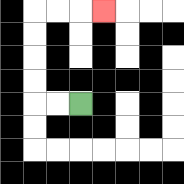{'start': '[3, 4]', 'end': '[4, 0]', 'path_directions': 'L,L,U,U,U,U,R,R,R', 'path_coordinates': '[[3, 4], [2, 4], [1, 4], [1, 3], [1, 2], [1, 1], [1, 0], [2, 0], [3, 0], [4, 0]]'}